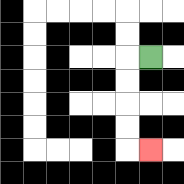{'start': '[6, 2]', 'end': '[6, 6]', 'path_directions': 'L,D,D,D,D,R', 'path_coordinates': '[[6, 2], [5, 2], [5, 3], [5, 4], [5, 5], [5, 6], [6, 6]]'}